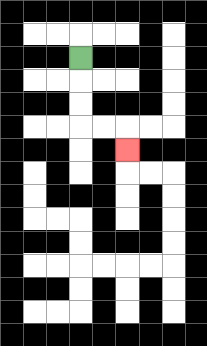{'start': '[3, 2]', 'end': '[5, 6]', 'path_directions': 'D,D,D,R,R,D', 'path_coordinates': '[[3, 2], [3, 3], [3, 4], [3, 5], [4, 5], [5, 5], [5, 6]]'}